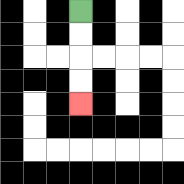{'start': '[3, 0]', 'end': '[3, 4]', 'path_directions': 'D,D,D,D', 'path_coordinates': '[[3, 0], [3, 1], [3, 2], [3, 3], [3, 4]]'}